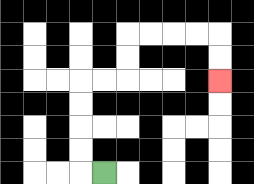{'start': '[4, 7]', 'end': '[9, 3]', 'path_directions': 'L,U,U,U,U,R,R,U,U,R,R,R,R,D,D', 'path_coordinates': '[[4, 7], [3, 7], [3, 6], [3, 5], [3, 4], [3, 3], [4, 3], [5, 3], [5, 2], [5, 1], [6, 1], [7, 1], [8, 1], [9, 1], [9, 2], [9, 3]]'}